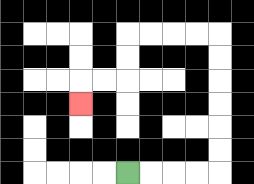{'start': '[5, 7]', 'end': '[3, 4]', 'path_directions': 'R,R,R,R,U,U,U,U,U,U,L,L,L,L,D,D,L,L,D', 'path_coordinates': '[[5, 7], [6, 7], [7, 7], [8, 7], [9, 7], [9, 6], [9, 5], [9, 4], [9, 3], [9, 2], [9, 1], [8, 1], [7, 1], [6, 1], [5, 1], [5, 2], [5, 3], [4, 3], [3, 3], [3, 4]]'}